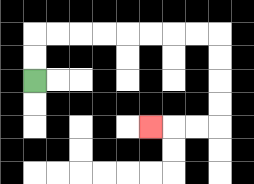{'start': '[1, 3]', 'end': '[6, 5]', 'path_directions': 'U,U,R,R,R,R,R,R,R,R,D,D,D,D,L,L,L', 'path_coordinates': '[[1, 3], [1, 2], [1, 1], [2, 1], [3, 1], [4, 1], [5, 1], [6, 1], [7, 1], [8, 1], [9, 1], [9, 2], [9, 3], [9, 4], [9, 5], [8, 5], [7, 5], [6, 5]]'}